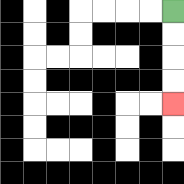{'start': '[7, 0]', 'end': '[7, 4]', 'path_directions': 'D,D,D,D', 'path_coordinates': '[[7, 0], [7, 1], [7, 2], [7, 3], [7, 4]]'}